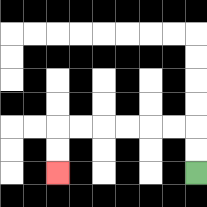{'start': '[8, 7]', 'end': '[2, 7]', 'path_directions': 'U,U,L,L,L,L,L,L,D,D', 'path_coordinates': '[[8, 7], [8, 6], [8, 5], [7, 5], [6, 5], [5, 5], [4, 5], [3, 5], [2, 5], [2, 6], [2, 7]]'}